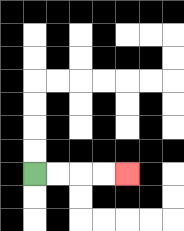{'start': '[1, 7]', 'end': '[5, 7]', 'path_directions': 'R,R,R,R', 'path_coordinates': '[[1, 7], [2, 7], [3, 7], [4, 7], [5, 7]]'}